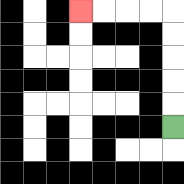{'start': '[7, 5]', 'end': '[3, 0]', 'path_directions': 'U,U,U,U,U,L,L,L,L', 'path_coordinates': '[[7, 5], [7, 4], [7, 3], [7, 2], [7, 1], [7, 0], [6, 0], [5, 0], [4, 0], [3, 0]]'}